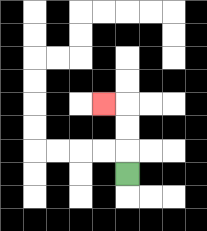{'start': '[5, 7]', 'end': '[4, 4]', 'path_directions': 'U,U,U,L', 'path_coordinates': '[[5, 7], [5, 6], [5, 5], [5, 4], [4, 4]]'}